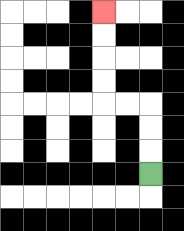{'start': '[6, 7]', 'end': '[4, 0]', 'path_directions': 'U,U,U,L,L,U,U,U,U', 'path_coordinates': '[[6, 7], [6, 6], [6, 5], [6, 4], [5, 4], [4, 4], [4, 3], [4, 2], [4, 1], [4, 0]]'}